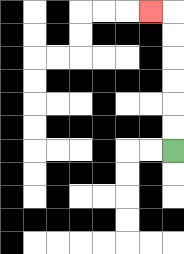{'start': '[7, 6]', 'end': '[6, 0]', 'path_directions': 'U,U,U,U,U,U,L', 'path_coordinates': '[[7, 6], [7, 5], [7, 4], [7, 3], [7, 2], [7, 1], [7, 0], [6, 0]]'}